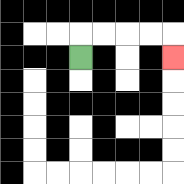{'start': '[3, 2]', 'end': '[7, 2]', 'path_directions': 'U,R,R,R,R,D', 'path_coordinates': '[[3, 2], [3, 1], [4, 1], [5, 1], [6, 1], [7, 1], [7, 2]]'}